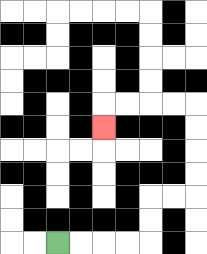{'start': '[2, 10]', 'end': '[4, 5]', 'path_directions': 'R,R,R,R,U,U,R,R,U,U,U,U,L,L,L,L,D', 'path_coordinates': '[[2, 10], [3, 10], [4, 10], [5, 10], [6, 10], [6, 9], [6, 8], [7, 8], [8, 8], [8, 7], [8, 6], [8, 5], [8, 4], [7, 4], [6, 4], [5, 4], [4, 4], [4, 5]]'}